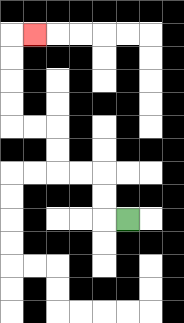{'start': '[5, 9]', 'end': '[1, 1]', 'path_directions': 'L,U,U,L,L,U,U,L,L,U,U,U,U,R', 'path_coordinates': '[[5, 9], [4, 9], [4, 8], [4, 7], [3, 7], [2, 7], [2, 6], [2, 5], [1, 5], [0, 5], [0, 4], [0, 3], [0, 2], [0, 1], [1, 1]]'}